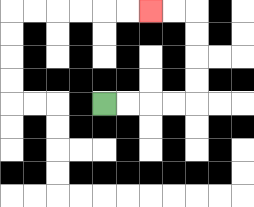{'start': '[4, 4]', 'end': '[6, 0]', 'path_directions': 'R,R,R,R,U,U,U,U,L,L', 'path_coordinates': '[[4, 4], [5, 4], [6, 4], [7, 4], [8, 4], [8, 3], [8, 2], [8, 1], [8, 0], [7, 0], [6, 0]]'}